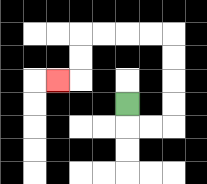{'start': '[5, 4]', 'end': '[2, 3]', 'path_directions': 'D,R,R,U,U,U,U,L,L,L,L,D,D,L', 'path_coordinates': '[[5, 4], [5, 5], [6, 5], [7, 5], [7, 4], [7, 3], [7, 2], [7, 1], [6, 1], [5, 1], [4, 1], [3, 1], [3, 2], [3, 3], [2, 3]]'}